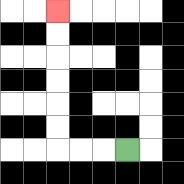{'start': '[5, 6]', 'end': '[2, 0]', 'path_directions': 'L,L,L,U,U,U,U,U,U', 'path_coordinates': '[[5, 6], [4, 6], [3, 6], [2, 6], [2, 5], [2, 4], [2, 3], [2, 2], [2, 1], [2, 0]]'}